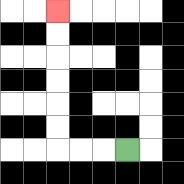{'start': '[5, 6]', 'end': '[2, 0]', 'path_directions': 'L,L,L,U,U,U,U,U,U', 'path_coordinates': '[[5, 6], [4, 6], [3, 6], [2, 6], [2, 5], [2, 4], [2, 3], [2, 2], [2, 1], [2, 0]]'}